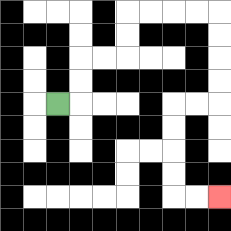{'start': '[2, 4]', 'end': '[9, 8]', 'path_directions': 'R,U,U,R,R,U,U,R,R,R,R,D,D,D,D,L,L,D,D,D,D,R,R', 'path_coordinates': '[[2, 4], [3, 4], [3, 3], [3, 2], [4, 2], [5, 2], [5, 1], [5, 0], [6, 0], [7, 0], [8, 0], [9, 0], [9, 1], [9, 2], [9, 3], [9, 4], [8, 4], [7, 4], [7, 5], [7, 6], [7, 7], [7, 8], [8, 8], [9, 8]]'}